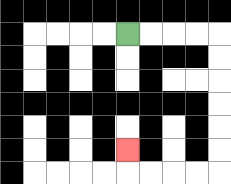{'start': '[5, 1]', 'end': '[5, 6]', 'path_directions': 'R,R,R,R,D,D,D,D,D,D,L,L,L,L,U', 'path_coordinates': '[[5, 1], [6, 1], [7, 1], [8, 1], [9, 1], [9, 2], [9, 3], [9, 4], [9, 5], [9, 6], [9, 7], [8, 7], [7, 7], [6, 7], [5, 7], [5, 6]]'}